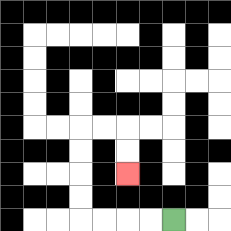{'start': '[7, 9]', 'end': '[5, 7]', 'path_directions': 'L,L,L,L,U,U,U,U,R,R,D,D', 'path_coordinates': '[[7, 9], [6, 9], [5, 9], [4, 9], [3, 9], [3, 8], [3, 7], [3, 6], [3, 5], [4, 5], [5, 5], [5, 6], [5, 7]]'}